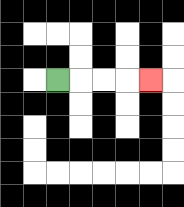{'start': '[2, 3]', 'end': '[6, 3]', 'path_directions': 'R,R,R,R', 'path_coordinates': '[[2, 3], [3, 3], [4, 3], [5, 3], [6, 3]]'}